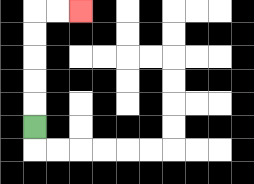{'start': '[1, 5]', 'end': '[3, 0]', 'path_directions': 'U,U,U,U,U,R,R', 'path_coordinates': '[[1, 5], [1, 4], [1, 3], [1, 2], [1, 1], [1, 0], [2, 0], [3, 0]]'}